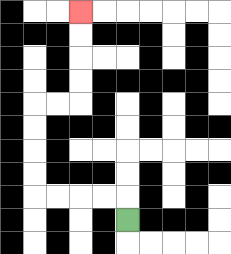{'start': '[5, 9]', 'end': '[3, 0]', 'path_directions': 'U,L,L,L,L,U,U,U,U,R,R,U,U,U,U', 'path_coordinates': '[[5, 9], [5, 8], [4, 8], [3, 8], [2, 8], [1, 8], [1, 7], [1, 6], [1, 5], [1, 4], [2, 4], [3, 4], [3, 3], [3, 2], [3, 1], [3, 0]]'}